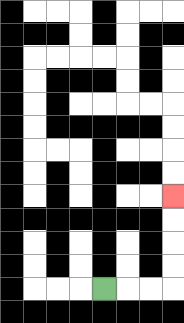{'start': '[4, 12]', 'end': '[7, 8]', 'path_directions': 'R,R,R,U,U,U,U', 'path_coordinates': '[[4, 12], [5, 12], [6, 12], [7, 12], [7, 11], [7, 10], [7, 9], [7, 8]]'}